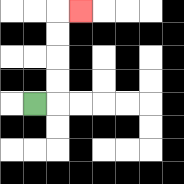{'start': '[1, 4]', 'end': '[3, 0]', 'path_directions': 'R,U,U,U,U,R', 'path_coordinates': '[[1, 4], [2, 4], [2, 3], [2, 2], [2, 1], [2, 0], [3, 0]]'}